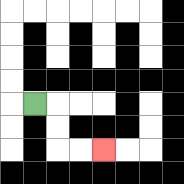{'start': '[1, 4]', 'end': '[4, 6]', 'path_directions': 'R,D,D,R,R', 'path_coordinates': '[[1, 4], [2, 4], [2, 5], [2, 6], [3, 6], [4, 6]]'}